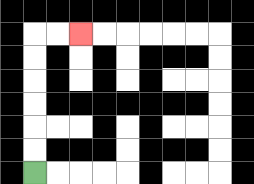{'start': '[1, 7]', 'end': '[3, 1]', 'path_directions': 'U,U,U,U,U,U,R,R', 'path_coordinates': '[[1, 7], [1, 6], [1, 5], [1, 4], [1, 3], [1, 2], [1, 1], [2, 1], [3, 1]]'}